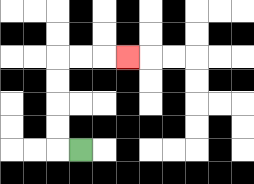{'start': '[3, 6]', 'end': '[5, 2]', 'path_directions': 'L,U,U,U,U,R,R,R', 'path_coordinates': '[[3, 6], [2, 6], [2, 5], [2, 4], [2, 3], [2, 2], [3, 2], [4, 2], [5, 2]]'}